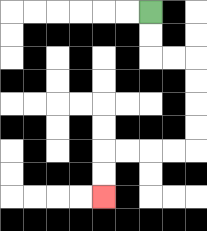{'start': '[6, 0]', 'end': '[4, 8]', 'path_directions': 'D,D,R,R,D,D,D,D,L,L,L,L,D,D', 'path_coordinates': '[[6, 0], [6, 1], [6, 2], [7, 2], [8, 2], [8, 3], [8, 4], [8, 5], [8, 6], [7, 6], [6, 6], [5, 6], [4, 6], [4, 7], [4, 8]]'}